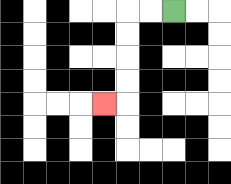{'start': '[7, 0]', 'end': '[4, 4]', 'path_directions': 'L,L,D,D,D,D,L', 'path_coordinates': '[[7, 0], [6, 0], [5, 0], [5, 1], [5, 2], [5, 3], [5, 4], [4, 4]]'}